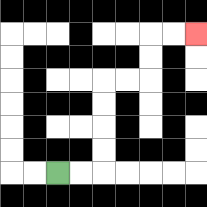{'start': '[2, 7]', 'end': '[8, 1]', 'path_directions': 'R,R,U,U,U,U,R,R,U,U,R,R', 'path_coordinates': '[[2, 7], [3, 7], [4, 7], [4, 6], [4, 5], [4, 4], [4, 3], [5, 3], [6, 3], [6, 2], [6, 1], [7, 1], [8, 1]]'}